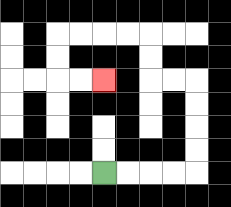{'start': '[4, 7]', 'end': '[4, 3]', 'path_directions': 'R,R,R,R,U,U,U,U,L,L,U,U,L,L,L,L,D,D,R,R', 'path_coordinates': '[[4, 7], [5, 7], [6, 7], [7, 7], [8, 7], [8, 6], [8, 5], [8, 4], [8, 3], [7, 3], [6, 3], [6, 2], [6, 1], [5, 1], [4, 1], [3, 1], [2, 1], [2, 2], [2, 3], [3, 3], [4, 3]]'}